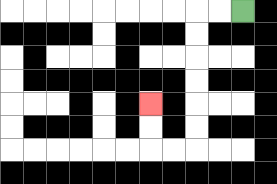{'start': '[10, 0]', 'end': '[6, 4]', 'path_directions': 'L,L,D,D,D,D,D,D,L,L,U,U', 'path_coordinates': '[[10, 0], [9, 0], [8, 0], [8, 1], [8, 2], [8, 3], [8, 4], [8, 5], [8, 6], [7, 6], [6, 6], [6, 5], [6, 4]]'}